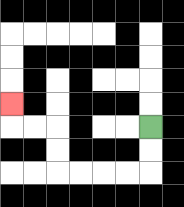{'start': '[6, 5]', 'end': '[0, 4]', 'path_directions': 'D,D,L,L,L,L,U,U,L,L,U', 'path_coordinates': '[[6, 5], [6, 6], [6, 7], [5, 7], [4, 7], [3, 7], [2, 7], [2, 6], [2, 5], [1, 5], [0, 5], [0, 4]]'}